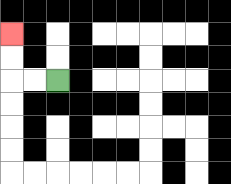{'start': '[2, 3]', 'end': '[0, 1]', 'path_directions': 'L,L,U,U', 'path_coordinates': '[[2, 3], [1, 3], [0, 3], [0, 2], [0, 1]]'}